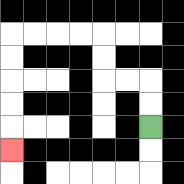{'start': '[6, 5]', 'end': '[0, 6]', 'path_directions': 'U,U,L,L,U,U,L,L,L,L,D,D,D,D,D', 'path_coordinates': '[[6, 5], [6, 4], [6, 3], [5, 3], [4, 3], [4, 2], [4, 1], [3, 1], [2, 1], [1, 1], [0, 1], [0, 2], [0, 3], [0, 4], [0, 5], [0, 6]]'}